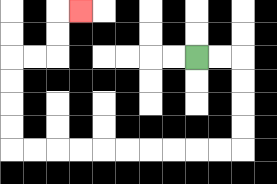{'start': '[8, 2]', 'end': '[3, 0]', 'path_directions': 'R,R,D,D,D,D,L,L,L,L,L,L,L,L,L,L,U,U,U,U,R,R,U,U,R', 'path_coordinates': '[[8, 2], [9, 2], [10, 2], [10, 3], [10, 4], [10, 5], [10, 6], [9, 6], [8, 6], [7, 6], [6, 6], [5, 6], [4, 6], [3, 6], [2, 6], [1, 6], [0, 6], [0, 5], [0, 4], [0, 3], [0, 2], [1, 2], [2, 2], [2, 1], [2, 0], [3, 0]]'}